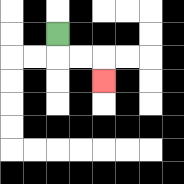{'start': '[2, 1]', 'end': '[4, 3]', 'path_directions': 'D,R,R,D', 'path_coordinates': '[[2, 1], [2, 2], [3, 2], [4, 2], [4, 3]]'}